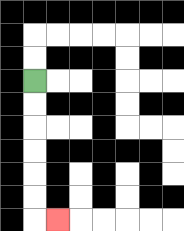{'start': '[1, 3]', 'end': '[2, 9]', 'path_directions': 'D,D,D,D,D,D,R', 'path_coordinates': '[[1, 3], [1, 4], [1, 5], [1, 6], [1, 7], [1, 8], [1, 9], [2, 9]]'}